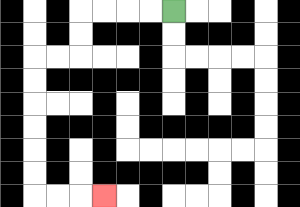{'start': '[7, 0]', 'end': '[4, 8]', 'path_directions': 'L,L,L,L,D,D,L,L,D,D,D,D,D,D,R,R,R', 'path_coordinates': '[[7, 0], [6, 0], [5, 0], [4, 0], [3, 0], [3, 1], [3, 2], [2, 2], [1, 2], [1, 3], [1, 4], [1, 5], [1, 6], [1, 7], [1, 8], [2, 8], [3, 8], [4, 8]]'}